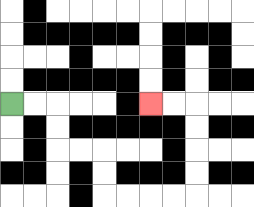{'start': '[0, 4]', 'end': '[6, 4]', 'path_directions': 'R,R,D,D,R,R,D,D,R,R,R,R,U,U,U,U,L,L', 'path_coordinates': '[[0, 4], [1, 4], [2, 4], [2, 5], [2, 6], [3, 6], [4, 6], [4, 7], [4, 8], [5, 8], [6, 8], [7, 8], [8, 8], [8, 7], [8, 6], [8, 5], [8, 4], [7, 4], [6, 4]]'}